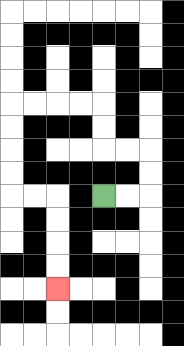{'start': '[4, 8]', 'end': '[2, 12]', 'path_directions': 'R,R,U,U,L,L,U,U,L,L,L,L,D,D,D,D,R,R,D,D,D,D', 'path_coordinates': '[[4, 8], [5, 8], [6, 8], [6, 7], [6, 6], [5, 6], [4, 6], [4, 5], [4, 4], [3, 4], [2, 4], [1, 4], [0, 4], [0, 5], [0, 6], [0, 7], [0, 8], [1, 8], [2, 8], [2, 9], [2, 10], [2, 11], [2, 12]]'}